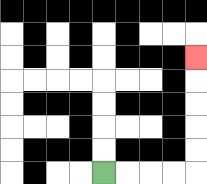{'start': '[4, 7]', 'end': '[8, 2]', 'path_directions': 'R,R,R,R,U,U,U,U,U', 'path_coordinates': '[[4, 7], [5, 7], [6, 7], [7, 7], [8, 7], [8, 6], [8, 5], [8, 4], [8, 3], [8, 2]]'}